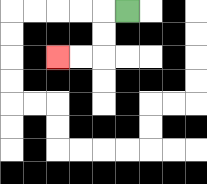{'start': '[5, 0]', 'end': '[2, 2]', 'path_directions': 'L,D,D,L,L', 'path_coordinates': '[[5, 0], [4, 0], [4, 1], [4, 2], [3, 2], [2, 2]]'}